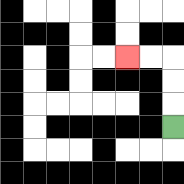{'start': '[7, 5]', 'end': '[5, 2]', 'path_directions': 'U,U,U,L,L', 'path_coordinates': '[[7, 5], [7, 4], [7, 3], [7, 2], [6, 2], [5, 2]]'}